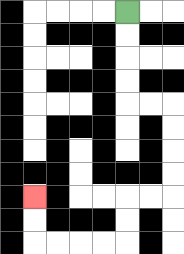{'start': '[5, 0]', 'end': '[1, 8]', 'path_directions': 'D,D,D,D,R,R,D,D,D,D,L,L,D,D,L,L,L,L,U,U', 'path_coordinates': '[[5, 0], [5, 1], [5, 2], [5, 3], [5, 4], [6, 4], [7, 4], [7, 5], [7, 6], [7, 7], [7, 8], [6, 8], [5, 8], [5, 9], [5, 10], [4, 10], [3, 10], [2, 10], [1, 10], [1, 9], [1, 8]]'}